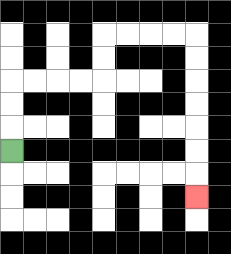{'start': '[0, 6]', 'end': '[8, 8]', 'path_directions': 'U,U,U,R,R,R,R,U,U,R,R,R,R,D,D,D,D,D,D,D', 'path_coordinates': '[[0, 6], [0, 5], [0, 4], [0, 3], [1, 3], [2, 3], [3, 3], [4, 3], [4, 2], [4, 1], [5, 1], [6, 1], [7, 1], [8, 1], [8, 2], [8, 3], [8, 4], [8, 5], [8, 6], [8, 7], [8, 8]]'}